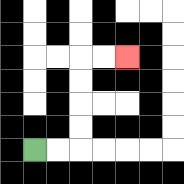{'start': '[1, 6]', 'end': '[5, 2]', 'path_directions': 'R,R,U,U,U,U,R,R', 'path_coordinates': '[[1, 6], [2, 6], [3, 6], [3, 5], [3, 4], [3, 3], [3, 2], [4, 2], [5, 2]]'}